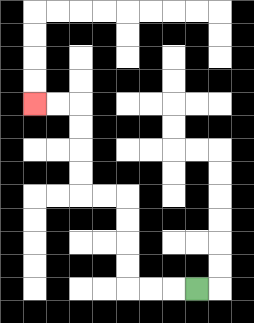{'start': '[8, 12]', 'end': '[1, 4]', 'path_directions': 'L,L,L,U,U,U,U,L,L,U,U,U,U,L,L', 'path_coordinates': '[[8, 12], [7, 12], [6, 12], [5, 12], [5, 11], [5, 10], [5, 9], [5, 8], [4, 8], [3, 8], [3, 7], [3, 6], [3, 5], [3, 4], [2, 4], [1, 4]]'}